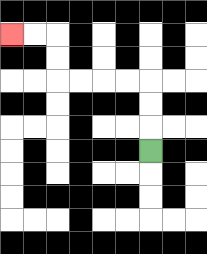{'start': '[6, 6]', 'end': '[0, 1]', 'path_directions': 'U,U,U,L,L,L,L,U,U,L,L', 'path_coordinates': '[[6, 6], [6, 5], [6, 4], [6, 3], [5, 3], [4, 3], [3, 3], [2, 3], [2, 2], [2, 1], [1, 1], [0, 1]]'}